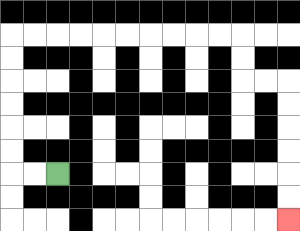{'start': '[2, 7]', 'end': '[12, 9]', 'path_directions': 'L,L,U,U,U,U,U,U,R,R,R,R,R,R,R,R,R,R,D,D,R,R,D,D,D,D,D,D', 'path_coordinates': '[[2, 7], [1, 7], [0, 7], [0, 6], [0, 5], [0, 4], [0, 3], [0, 2], [0, 1], [1, 1], [2, 1], [3, 1], [4, 1], [5, 1], [6, 1], [7, 1], [8, 1], [9, 1], [10, 1], [10, 2], [10, 3], [11, 3], [12, 3], [12, 4], [12, 5], [12, 6], [12, 7], [12, 8], [12, 9]]'}